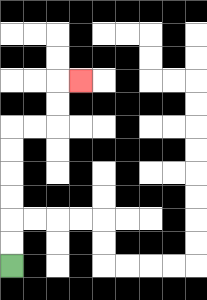{'start': '[0, 11]', 'end': '[3, 3]', 'path_directions': 'U,U,U,U,U,U,R,R,U,U,R', 'path_coordinates': '[[0, 11], [0, 10], [0, 9], [0, 8], [0, 7], [0, 6], [0, 5], [1, 5], [2, 5], [2, 4], [2, 3], [3, 3]]'}